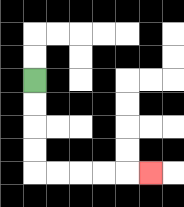{'start': '[1, 3]', 'end': '[6, 7]', 'path_directions': 'D,D,D,D,R,R,R,R,R', 'path_coordinates': '[[1, 3], [1, 4], [1, 5], [1, 6], [1, 7], [2, 7], [3, 7], [4, 7], [5, 7], [6, 7]]'}